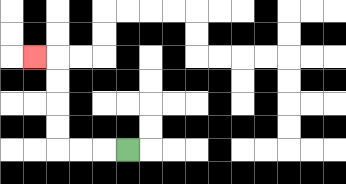{'start': '[5, 6]', 'end': '[1, 2]', 'path_directions': 'L,L,L,U,U,U,U,L', 'path_coordinates': '[[5, 6], [4, 6], [3, 6], [2, 6], [2, 5], [2, 4], [2, 3], [2, 2], [1, 2]]'}